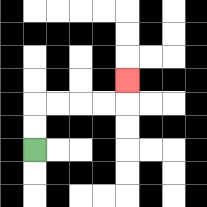{'start': '[1, 6]', 'end': '[5, 3]', 'path_directions': 'U,U,R,R,R,R,U', 'path_coordinates': '[[1, 6], [1, 5], [1, 4], [2, 4], [3, 4], [4, 4], [5, 4], [5, 3]]'}